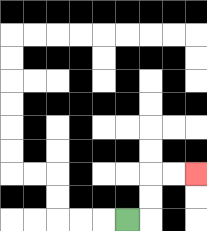{'start': '[5, 9]', 'end': '[8, 7]', 'path_directions': 'R,U,U,R,R', 'path_coordinates': '[[5, 9], [6, 9], [6, 8], [6, 7], [7, 7], [8, 7]]'}